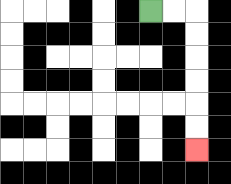{'start': '[6, 0]', 'end': '[8, 6]', 'path_directions': 'R,R,D,D,D,D,D,D', 'path_coordinates': '[[6, 0], [7, 0], [8, 0], [8, 1], [8, 2], [8, 3], [8, 4], [8, 5], [8, 6]]'}